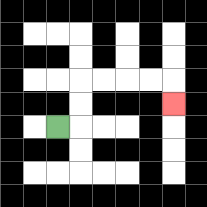{'start': '[2, 5]', 'end': '[7, 4]', 'path_directions': 'R,U,U,R,R,R,R,D', 'path_coordinates': '[[2, 5], [3, 5], [3, 4], [3, 3], [4, 3], [5, 3], [6, 3], [7, 3], [7, 4]]'}